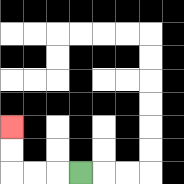{'start': '[3, 7]', 'end': '[0, 5]', 'path_directions': 'L,L,L,U,U', 'path_coordinates': '[[3, 7], [2, 7], [1, 7], [0, 7], [0, 6], [0, 5]]'}